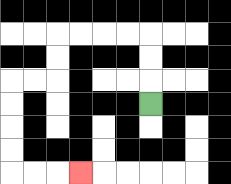{'start': '[6, 4]', 'end': '[3, 7]', 'path_directions': 'U,U,U,L,L,L,L,D,D,L,L,D,D,D,D,R,R,R', 'path_coordinates': '[[6, 4], [6, 3], [6, 2], [6, 1], [5, 1], [4, 1], [3, 1], [2, 1], [2, 2], [2, 3], [1, 3], [0, 3], [0, 4], [0, 5], [0, 6], [0, 7], [1, 7], [2, 7], [3, 7]]'}